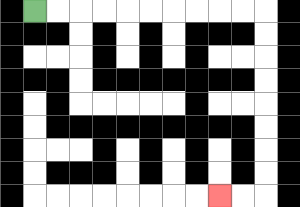{'start': '[1, 0]', 'end': '[9, 8]', 'path_directions': 'R,R,R,R,R,R,R,R,R,R,D,D,D,D,D,D,D,D,L,L', 'path_coordinates': '[[1, 0], [2, 0], [3, 0], [4, 0], [5, 0], [6, 0], [7, 0], [8, 0], [9, 0], [10, 0], [11, 0], [11, 1], [11, 2], [11, 3], [11, 4], [11, 5], [11, 6], [11, 7], [11, 8], [10, 8], [9, 8]]'}